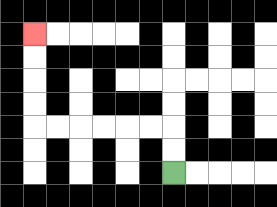{'start': '[7, 7]', 'end': '[1, 1]', 'path_directions': 'U,U,L,L,L,L,L,L,U,U,U,U', 'path_coordinates': '[[7, 7], [7, 6], [7, 5], [6, 5], [5, 5], [4, 5], [3, 5], [2, 5], [1, 5], [1, 4], [1, 3], [1, 2], [1, 1]]'}